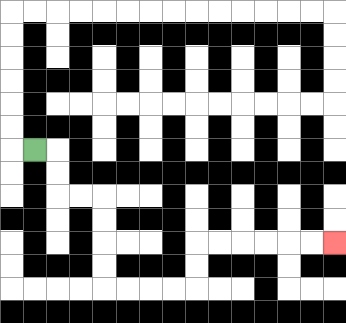{'start': '[1, 6]', 'end': '[14, 10]', 'path_directions': 'R,D,D,R,R,D,D,D,D,R,R,R,R,U,U,R,R,R,R,R,R', 'path_coordinates': '[[1, 6], [2, 6], [2, 7], [2, 8], [3, 8], [4, 8], [4, 9], [4, 10], [4, 11], [4, 12], [5, 12], [6, 12], [7, 12], [8, 12], [8, 11], [8, 10], [9, 10], [10, 10], [11, 10], [12, 10], [13, 10], [14, 10]]'}